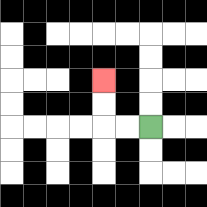{'start': '[6, 5]', 'end': '[4, 3]', 'path_directions': 'L,L,U,U', 'path_coordinates': '[[6, 5], [5, 5], [4, 5], [4, 4], [4, 3]]'}